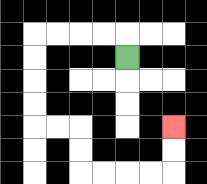{'start': '[5, 2]', 'end': '[7, 5]', 'path_directions': 'U,L,L,L,L,D,D,D,D,R,R,D,D,R,R,R,R,U,U', 'path_coordinates': '[[5, 2], [5, 1], [4, 1], [3, 1], [2, 1], [1, 1], [1, 2], [1, 3], [1, 4], [1, 5], [2, 5], [3, 5], [3, 6], [3, 7], [4, 7], [5, 7], [6, 7], [7, 7], [7, 6], [7, 5]]'}